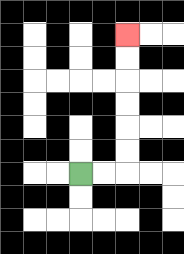{'start': '[3, 7]', 'end': '[5, 1]', 'path_directions': 'R,R,U,U,U,U,U,U', 'path_coordinates': '[[3, 7], [4, 7], [5, 7], [5, 6], [5, 5], [5, 4], [5, 3], [5, 2], [5, 1]]'}